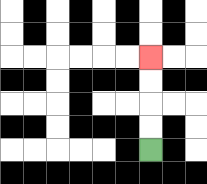{'start': '[6, 6]', 'end': '[6, 2]', 'path_directions': 'U,U,U,U', 'path_coordinates': '[[6, 6], [6, 5], [6, 4], [6, 3], [6, 2]]'}